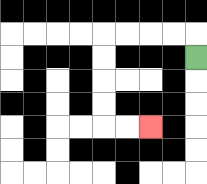{'start': '[8, 2]', 'end': '[6, 5]', 'path_directions': 'U,L,L,L,L,D,D,D,D,R,R', 'path_coordinates': '[[8, 2], [8, 1], [7, 1], [6, 1], [5, 1], [4, 1], [4, 2], [4, 3], [4, 4], [4, 5], [5, 5], [6, 5]]'}